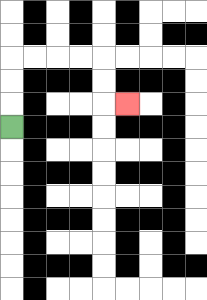{'start': '[0, 5]', 'end': '[5, 4]', 'path_directions': 'U,U,U,R,R,R,R,D,D,R', 'path_coordinates': '[[0, 5], [0, 4], [0, 3], [0, 2], [1, 2], [2, 2], [3, 2], [4, 2], [4, 3], [4, 4], [5, 4]]'}